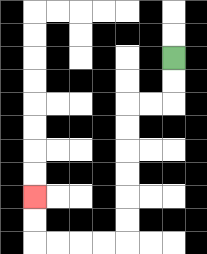{'start': '[7, 2]', 'end': '[1, 8]', 'path_directions': 'D,D,L,L,D,D,D,D,D,D,L,L,L,L,U,U', 'path_coordinates': '[[7, 2], [7, 3], [7, 4], [6, 4], [5, 4], [5, 5], [5, 6], [5, 7], [5, 8], [5, 9], [5, 10], [4, 10], [3, 10], [2, 10], [1, 10], [1, 9], [1, 8]]'}